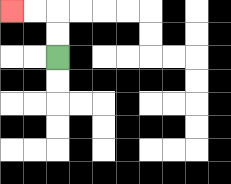{'start': '[2, 2]', 'end': '[0, 0]', 'path_directions': 'U,U,L,L', 'path_coordinates': '[[2, 2], [2, 1], [2, 0], [1, 0], [0, 0]]'}